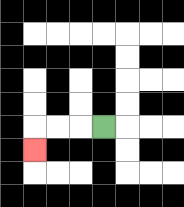{'start': '[4, 5]', 'end': '[1, 6]', 'path_directions': 'L,L,L,D', 'path_coordinates': '[[4, 5], [3, 5], [2, 5], [1, 5], [1, 6]]'}